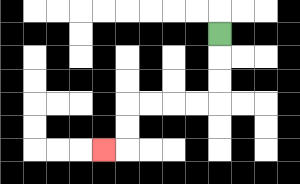{'start': '[9, 1]', 'end': '[4, 6]', 'path_directions': 'D,D,D,L,L,L,L,D,D,L', 'path_coordinates': '[[9, 1], [9, 2], [9, 3], [9, 4], [8, 4], [7, 4], [6, 4], [5, 4], [5, 5], [5, 6], [4, 6]]'}